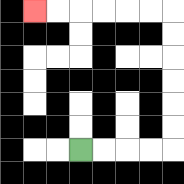{'start': '[3, 6]', 'end': '[1, 0]', 'path_directions': 'R,R,R,R,U,U,U,U,U,U,L,L,L,L,L,L', 'path_coordinates': '[[3, 6], [4, 6], [5, 6], [6, 6], [7, 6], [7, 5], [7, 4], [7, 3], [7, 2], [7, 1], [7, 0], [6, 0], [5, 0], [4, 0], [3, 0], [2, 0], [1, 0]]'}